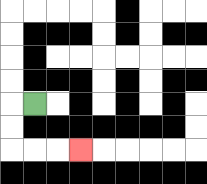{'start': '[1, 4]', 'end': '[3, 6]', 'path_directions': 'L,D,D,R,R,R', 'path_coordinates': '[[1, 4], [0, 4], [0, 5], [0, 6], [1, 6], [2, 6], [3, 6]]'}